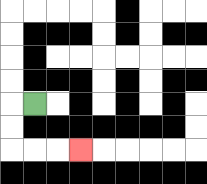{'start': '[1, 4]', 'end': '[3, 6]', 'path_directions': 'L,D,D,R,R,R', 'path_coordinates': '[[1, 4], [0, 4], [0, 5], [0, 6], [1, 6], [2, 6], [3, 6]]'}